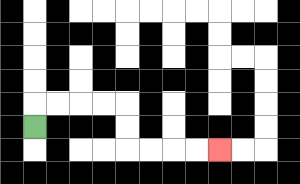{'start': '[1, 5]', 'end': '[9, 6]', 'path_directions': 'U,R,R,R,R,D,D,R,R,R,R', 'path_coordinates': '[[1, 5], [1, 4], [2, 4], [3, 4], [4, 4], [5, 4], [5, 5], [5, 6], [6, 6], [7, 6], [8, 6], [9, 6]]'}